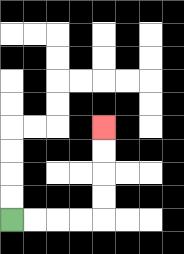{'start': '[0, 9]', 'end': '[4, 5]', 'path_directions': 'R,R,R,R,U,U,U,U', 'path_coordinates': '[[0, 9], [1, 9], [2, 9], [3, 9], [4, 9], [4, 8], [4, 7], [4, 6], [4, 5]]'}